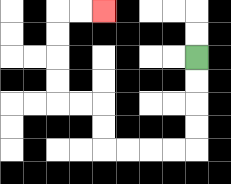{'start': '[8, 2]', 'end': '[4, 0]', 'path_directions': 'D,D,D,D,L,L,L,L,U,U,L,L,U,U,U,U,R,R', 'path_coordinates': '[[8, 2], [8, 3], [8, 4], [8, 5], [8, 6], [7, 6], [6, 6], [5, 6], [4, 6], [4, 5], [4, 4], [3, 4], [2, 4], [2, 3], [2, 2], [2, 1], [2, 0], [3, 0], [4, 0]]'}